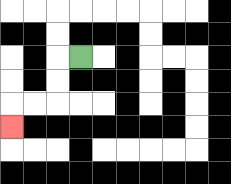{'start': '[3, 2]', 'end': '[0, 5]', 'path_directions': 'L,D,D,L,L,D', 'path_coordinates': '[[3, 2], [2, 2], [2, 3], [2, 4], [1, 4], [0, 4], [0, 5]]'}